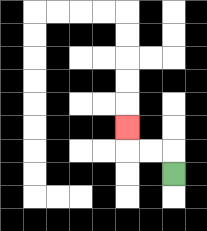{'start': '[7, 7]', 'end': '[5, 5]', 'path_directions': 'U,L,L,U', 'path_coordinates': '[[7, 7], [7, 6], [6, 6], [5, 6], [5, 5]]'}